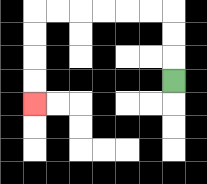{'start': '[7, 3]', 'end': '[1, 4]', 'path_directions': 'U,U,U,L,L,L,L,L,L,D,D,D,D', 'path_coordinates': '[[7, 3], [7, 2], [7, 1], [7, 0], [6, 0], [5, 0], [4, 0], [3, 0], [2, 0], [1, 0], [1, 1], [1, 2], [1, 3], [1, 4]]'}